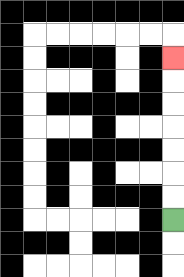{'start': '[7, 9]', 'end': '[7, 2]', 'path_directions': 'U,U,U,U,U,U,U', 'path_coordinates': '[[7, 9], [7, 8], [7, 7], [7, 6], [7, 5], [7, 4], [7, 3], [7, 2]]'}